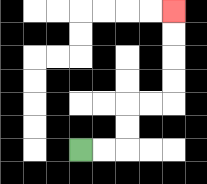{'start': '[3, 6]', 'end': '[7, 0]', 'path_directions': 'R,R,U,U,R,R,U,U,U,U', 'path_coordinates': '[[3, 6], [4, 6], [5, 6], [5, 5], [5, 4], [6, 4], [7, 4], [7, 3], [7, 2], [7, 1], [7, 0]]'}